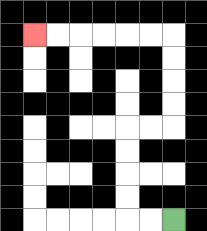{'start': '[7, 9]', 'end': '[1, 1]', 'path_directions': 'L,L,U,U,U,U,R,R,U,U,U,U,L,L,L,L,L,L', 'path_coordinates': '[[7, 9], [6, 9], [5, 9], [5, 8], [5, 7], [5, 6], [5, 5], [6, 5], [7, 5], [7, 4], [7, 3], [7, 2], [7, 1], [6, 1], [5, 1], [4, 1], [3, 1], [2, 1], [1, 1]]'}